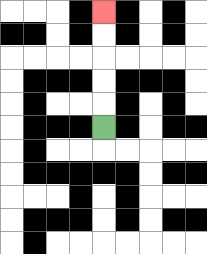{'start': '[4, 5]', 'end': '[4, 0]', 'path_directions': 'U,U,U,U,U', 'path_coordinates': '[[4, 5], [4, 4], [4, 3], [4, 2], [4, 1], [4, 0]]'}